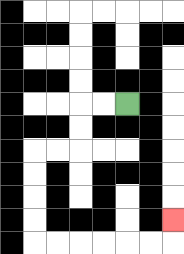{'start': '[5, 4]', 'end': '[7, 9]', 'path_directions': 'L,L,D,D,L,L,D,D,D,D,R,R,R,R,R,R,U', 'path_coordinates': '[[5, 4], [4, 4], [3, 4], [3, 5], [3, 6], [2, 6], [1, 6], [1, 7], [1, 8], [1, 9], [1, 10], [2, 10], [3, 10], [4, 10], [5, 10], [6, 10], [7, 10], [7, 9]]'}